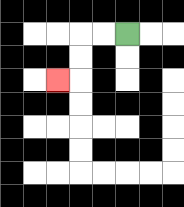{'start': '[5, 1]', 'end': '[2, 3]', 'path_directions': 'L,L,D,D,L', 'path_coordinates': '[[5, 1], [4, 1], [3, 1], [3, 2], [3, 3], [2, 3]]'}